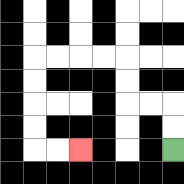{'start': '[7, 6]', 'end': '[3, 6]', 'path_directions': 'U,U,L,L,U,U,L,L,L,L,D,D,D,D,R,R', 'path_coordinates': '[[7, 6], [7, 5], [7, 4], [6, 4], [5, 4], [5, 3], [5, 2], [4, 2], [3, 2], [2, 2], [1, 2], [1, 3], [1, 4], [1, 5], [1, 6], [2, 6], [3, 6]]'}